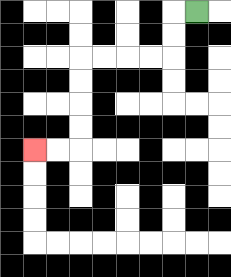{'start': '[8, 0]', 'end': '[1, 6]', 'path_directions': 'L,D,D,L,L,L,L,D,D,D,D,L,L', 'path_coordinates': '[[8, 0], [7, 0], [7, 1], [7, 2], [6, 2], [5, 2], [4, 2], [3, 2], [3, 3], [3, 4], [3, 5], [3, 6], [2, 6], [1, 6]]'}